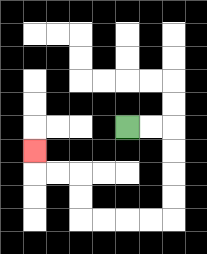{'start': '[5, 5]', 'end': '[1, 6]', 'path_directions': 'R,R,D,D,D,D,L,L,L,L,U,U,L,L,U', 'path_coordinates': '[[5, 5], [6, 5], [7, 5], [7, 6], [7, 7], [7, 8], [7, 9], [6, 9], [5, 9], [4, 9], [3, 9], [3, 8], [3, 7], [2, 7], [1, 7], [1, 6]]'}